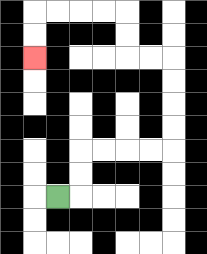{'start': '[2, 8]', 'end': '[1, 2]', 'path_directions': 'R,U,U,R,R,R,R,U,U,U,U,L,L,U,U,L,L,L,L,D,D', 'path_coordinates': '[[2, 8], [3, 8], [3, 7], [3, 6], [4, 6], [5, 6], [6, 6], [7, 6], [7, 5], [7, 4], [7, 3], [7, 2], [6, 2], [5, 2], [5, 1], [5, 0], [4, 0], [3, 0], [2, 0], [1, 0], [1, 1], [1, 2]]'}